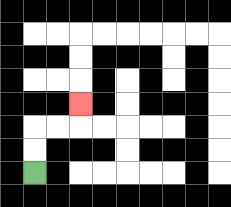{'start': '[1, 7]', 'end': '[3, 4]', 'path_directions': 'U,U,R,R,U', 'path_coordinates': '[[1, 7], [1, 6], [1, 5], [2, 5], [3, 5], [3, 4]]'}